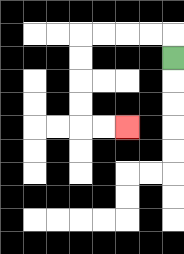{'start': '[7, 2]', 'end': '[5, 5]', 'path_directions': 'U,L,L,L,L,D,D,D,D,R,R', 'path_coordinates': '[[7, 2], [7, 1], [6, 1], [5, 1], [4, 1], [3, 1], [3, 2], [3, 3], [3, 4], [3, 5], [4, 5], [5, 5]]'}